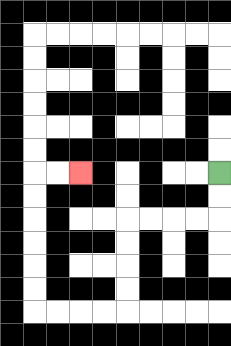{'start': '[9, 7]', 'end': '[3, 7]', 'path_directions': 'D,D,L,L,L,L,D,D,D,D,L,L,L,L,U,U,U,U,U,U,R,R', 'path_coordinates': '[[9, 7], [9, 8], [9, 9], [8, 9], [7, 9], [6, 9], [5, 9], [5, 10], [5, 11], [5, 12], [5, 13], [4, 13], [3, 13], [2, 13], [1, 13], [1, 12], [1, 11], [1, 10], [1, 9], [1, 8], [1, 7], [2, 7], [3, 7]]'}